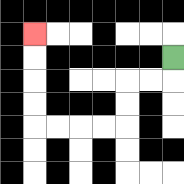{'start': '[7, 2]', 'end': '[1, 1]', 'path_directions': 'D,L,L,D,D,L,L,L,L,U,U,U,U', 'path_coordinates': '[[7, 2], [7, 3], [6, 3], [5, 3], [5, 4], [5, 5], [4, 5], [3, 5], [2, 5], [1, 5], [1, 4], [1, 3], [1, 2], [1, 1]]'}